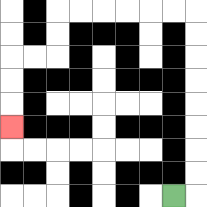{'start': '[7, 8]', 'end': '[0, 5]', 'path_directions': 'R,U,U,U,U,U,U,U,U,L,L,L,L,L,L,D,D,L,L,D,D,D', 'path_coordinates': '[[7, 8], [8, 8], [8, 7], [8, 6], [8, 5], [8, 4], [8, 3], [8, 2], [8, 1], [8, 0], [7, 0], [6, 0], [5, 0], [4, 0], [3, 0], [2, 0], [2, 1], [2, 2], [1, 2], [0, 2], [0, 3], [0, 4], [0, 5]]'}